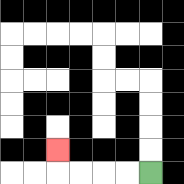{'start': '[6, 7]', 'end': '[2, 6]', 'path_directions': 'L,L,L,L,U', 'path_coordinates': '[[6, 7], [5, 7], [4, 7], [3, 7], [2, 7], [2, 6]]'}